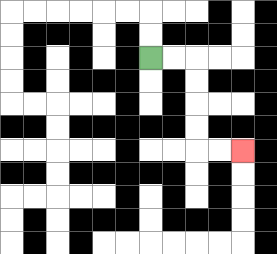{'start': '[6, 2]', 'end': '[10, 6]', 'path_directions': 'R,R,D,D,D,D,R,R', 'path_coordinates': '[[6, 2], [7, 2], [8, 2], [8, 3], [8, 4], [8, 5], [8, 6], [9, 6], [10, 6]]'}